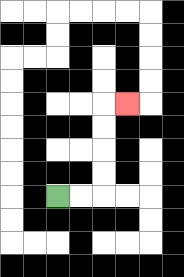{'start': '[2, 8]', 'end': '[5, 4]', 'path_directions': 'R,R,U,U,U,U,R', 'path_coordinates': '[[2, 8], [3, 8], [4, 8], [4, 7], [4, 6], [4, 5], [4, 4], [5, 4]]'}